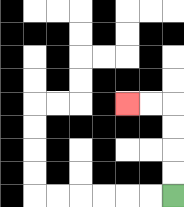{'start': '[7, 8]', 'end': '[5, 4]', 'path_directions': 'U,U,U,U,L,L', 'path_coordinates': '[[7, 8], [7, 7], [7, 6], [7, 5], [7, 4], [6, 4], [5, 4]]'}